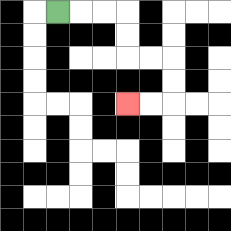{'start': '[2, 0]', 'end': '[5, 4]', 'path_directions': 'R,R,R,D,D,R,R,D,D,L,L', 'path_coordinates': '[[2, 0], [3, 0], [4, 0], [5, 0], [5, 1], [5, 2], [6, 2], [7, 2], [7, 3], [7, 4], [6, 4], [5, 4]]'}